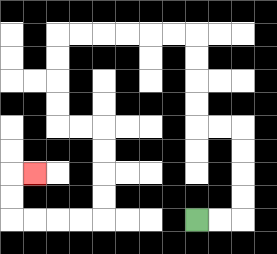{'start': '[8, 9]', 'end': '[1, 7]', 'path_directions': 'R,R,U,U,U,U,L,L,U,U,U,U,L,L,L,L,L,L,D,D,D,D,R,R,D,D,D,D,L,L,L,L,U,U,R', 'path_coordinates': '[[8, 9], [9, 9], [10, 9], [10, 8], [10, 7], [10, 6], [10, 5], [9, 5], [8, 5], [8, 4], [8, 3], [8, 2], [8, 1], [7, 1], [6, 1], [5, 1], [4, 1], [3, 1], [2, 1], [2, 2], [2, 3], [2, 4], [2, 5], [3, 5], [4, 5], [4, 6], [4, 7], [4, 8], [4, 9], [3, 9], [2, 9], [1, 9], [0, 9], [0, 8], [0, 7], [1, 7]]'}